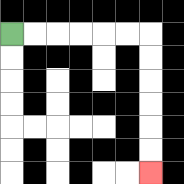{'start': '[0, 1]', 'end': '[6, 7]', 'path_directions': 'R,R,R,R,R,R,D,D,D,D,D,D', 'path_coordinates': '[[0, 1], [1, 1], [2, 1], [3, 1], [4, 1], [5, 1], [6, 1], [6, 2], [6, 3], [6, 4], [6, 5], [6, 6], [6, 7]]'}